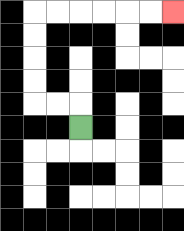{'start': '[3, 5]', 'end': '[7, 0]', 'path_directions': 'U,L,L,U,U,U,U,R,R,R,R,R,R', 'path_coordinates': '[[3, 5], [3, 4], [2, 4], [1, 4], [1, 3], [1, 2], [1, 1], [1, 0], [2, 0], [3, 0], [4, 0], [5, 0], [6, 0], [7, 0]]'}